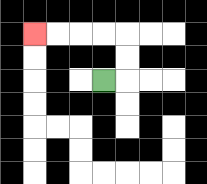{'start': '[4, 3]', 'end': '[1, 1]', 'path_directions': 'R,U,U,L,L,L,L', 'path_coordinates': '[[4, 3], [5, 3], [5, 2], [5, 1], [4, 1], [3, 1], [2, 1], [1, 1]]'}